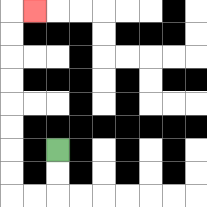{'start': '[2, 6]', 'end': '[1, 0]', 'path_directions': 'D,D,L,L,U,U,U,U,U,U,U,U,R', 'path_coordinates': '[[2, 6], [2, 7], [2, 8], [1, 8], [0, 8], [0, 7], [0, 6], [0, 5], [0, 4], [0, 3], [0, 2], [0, 1], [0, 0], [1, 0]]'}